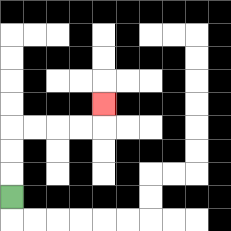{'start': '[0, 8]', 'end': '[4, 4]', 'path_directions': 'U,U,U,R,R,R,R,U', 'path_coordinates': '[[0, 8], [0, 7], [0, 6], [0, 5], [1, 5], [2, 5], [3, 5], [4, 5], [4, 4]]'}